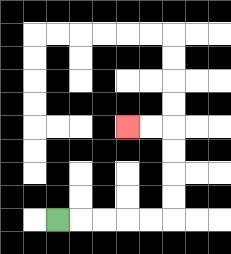{'start': '[2, 9]', 'end': '[5, 5]', 'path_directions': 'R,R,R,R,R,U,U,U,U,L,L', 'path_coordinates': '[[2, 9], [3, 9], [4, 9], [5, 9], [6, 9], [7, 9], [7, 8], [7, 7], [7, 6], [7, 5], [6, 5], [5, 5]]'}